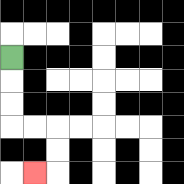{'start': '[0, 2]', 'end': '[1, 7]', 'path_directions': 'D,D,D,R,R,D,D,L', 'path_coordinates': '[[0, 2], [0, 3], [0, 4], [0, 5], [1, 5], [2, 5], [2, 6], [2, 7], [1, 7]]'}